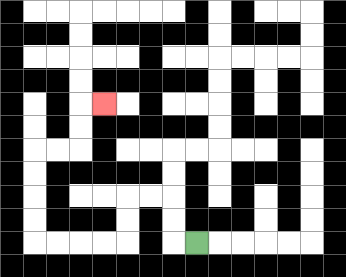{'start': '[8, 10]', 'end': '[4, 4]', 'path_directions': 'L,U,U,L,L,D,D,L,L,L,L,U,U,U,U,R,R,U,U,R', 'path_coordinates': '[[8, 10], [7, 10], [7, 9], [7, 8], [6, 8], [5, 8], [5, 9], [5, 10], [4, 10], [3, 10], [2, 10], [1, 10], [1, 9], [1, 8], [1, 7], [1, 6], [2, 6], [3, 6], [3, 5], [3, 4], [4, 4]]'}